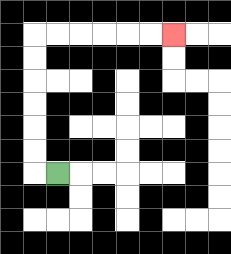{'start': '[2, 7]', 'end': '[7, 1]', 'path_directions': 'L,U,U,U,U,U,U,R,R,R,R,R,R', 'path_coordinates': '[[2, 7], [1, 7], [1, 6], [1, 5], [1, 4], [1, 3], [1, 2], [1, 1], [2, 1], [3, 1], [4, 1], [5, 1], [6, 1], [7, 1]]'}